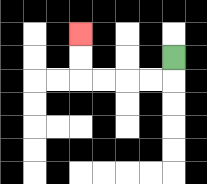{'start': '[7, 2]', 'end': '[3, 1]', 'path_directions': 'D,L,L,L,L,U,U', 'path_coordinates': '[[7, 2], [7, 3], [6, 3], [5, 3], [4, 3], [3, 3], [3, 2], [3, 1]]'}